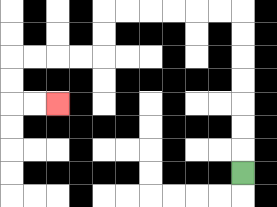{'start': '[10, 7]', 'end': '[2, 4]', 'path_directions': 'U,U,U,U,U,U,U,L,L,L,L,L,L,D,D,L,L,L,L,D,D,R,R', 'path_coordinates': '[[10, 7], [10, 6], [10, 5], [10, 4], [10, 3], [10, 2], [10, 1], [10, 0], [9, 0], [8, 0], [7, 0], [6, 0], [5, 0], [4, 0], [4, 1], [4, 2], [3, 2], [2, 2], [1, 2], [0, 2], [0, 3], [0, 4], [1, 4], [2, 4]]'}